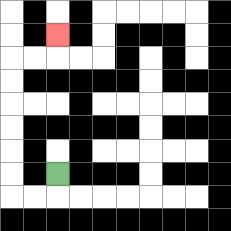{'start': '[2, 7]', 'end': '[2, 1]', 'path_directions': 'D,L,L,U,U,U,U,U,U,R,R,U', 'path_coordinates': '[[2, 7], [2, 8], [1, 8], [0, 8], [0, 7], [0, 6], [0, 5], [0, 4], [0, 3], [0, 2], [1, 2], [2, 2], [2, 1]]'}